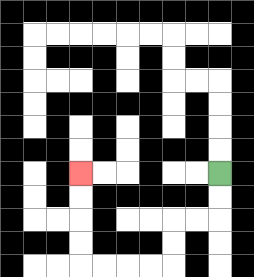{'start': '[9, 7]', 'end': '[3, 7]', 'path_directions': 'D,D,L,L,D,D,L,L,L,L,U,U,U,U', 'path_coordinates': '[[9, 7], [9, 8], [9, 9], [8, 9], [7, 9], [7, 10], [7, 11], [6, 11], [5, 11], [4, 11], [3, 11], [3, 10], [3, 9], [3, 8], [3, 7]]'}